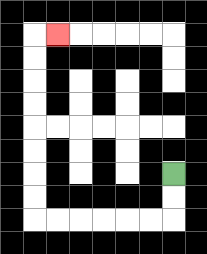{'start': '[7, 7]', 'end': '[2, 1]', 'path_directions': 'D,D,L,L,L,L,L,L,U,U,U,U,U,U,U,U,R', 'path_coordinates': '[[7, 7], [7, 8], [7, 9], [6, 9], [5, 9], [4, 9], [3, 9], [2, 9], [1, 9], [1, 8], [1, 7], [1, 6], [1, 5], [1, 4], [1, 3], [1, 2], [1, 1], [2, 1]]'}